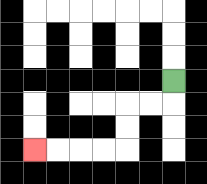{'start': '[7, 3]', 'end': '[1, 6]', 'path_directions': 'D,L,L,D,D,L,L,L,L', 'path_coordinates': '[[7, 3], [7, 4], [6, 4], [5, 4], [5, 5], [5, 6], [4, 6], [3, 6], [2, 6], [1, 6]]'}